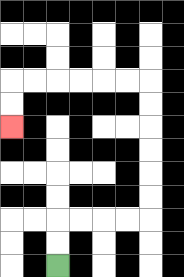{'start': '[2, 11]', 'end': '[0, 5]', 'path_directions': 'U,U,R,R,R,R,U,U,U,U,U,U,L,L,L,L,L,L,D,D', 'path_coordinates': '[[2, 11], [2, 10], [2, 9], [3, 9], [4, 9], [5, 9], [6, 9], [6, 8], [6, 7], [6, 6], [6, 5], [6, 4], [6, 3], [5, 3], [4, 3], [3, 3], [2, 3], [1, 3], [0, 3], [0, 4], [0, 5]]'}